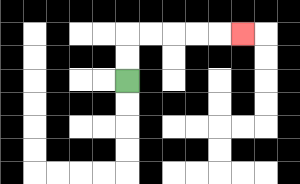{'start': '[5, 3]', 'end': '[10, 1]', 'path_directions': 'U,U,R,R,R,R,R', 'path_coordinates': '[[5, 3], [5, 2], [5, 1], [6, 1], [7, 1], [8, 1], [9, 1], [10, 1]]'}